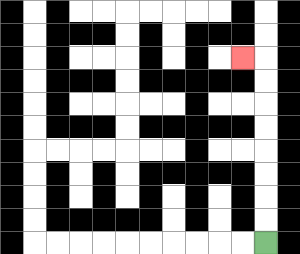{'start': '[11, 10]', 'end': '[10, 2]', 'path_directions': 'U,U,U,U,U,U,U,U,L', 'path_coordinates': '[[11, 10], [11, 9], [11, 8], [11, 7], [11, 6], [11, 5], [11, 4], [11, 3], [11, 2], [10, 2]]'}